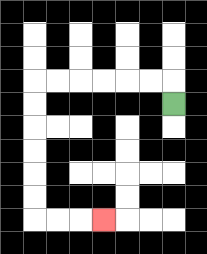{'start': '[7, 4]', 'end': '[4, 9]', 'path_directions': 'U,L,L,L,L,L,L,D,D,D,D,D,D,R,R,R', 'path_coordinates': '[[7, 4], [7, 3], [6, 3], [5, 3], [4, 3], [3, 3], [2, 3], [1, 3], [1, 4], [1, 5], [1, 6], [1, 7], [1, 8], [1, 9], [2, 9], [3, 9], [4, 9]]'}